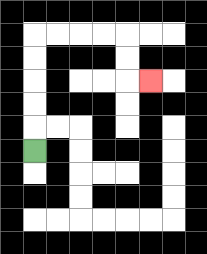{'start': '[1, 6]', 'end': '[6, 3]', 'path_directions': 'U,U,U,U,U,R,R,R,R,D,D,R', 'path_coordinates': '[[1, 6], [1, 5], [1, 4], [1, 3], [1, 2], [1, 1], [2, 1], [3, 1], [4, 1], [5, 1], [5, 2], [5, 3], [6, 3]]'}